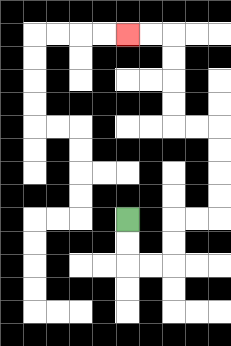{'start': '[5, 9]', 'end': '[5, 1]', 'path_directions': 'D,D,R,R,U,U,R,R,U,U,U,U,L,L,U,U,U,U,L,L', 'path_coordinates': '[[5, 9], [5, 10], [5, 11], [6, 11], [7, 11], [7, 10], [7, 9], [8, 9], [9, 9], [9, 8], [9, 7], [9, 6], [9, 5], [8, 5], [7, 5], [7, 4], [7, 3], [7, 2], [7, 1], [6, 1], [5, 1]]'}